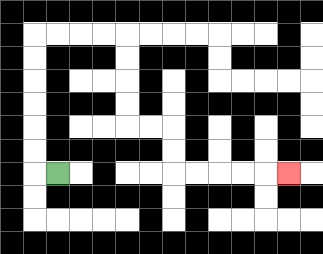{'start': '[2, 7]', 'end': '[12, 7]', 'path_directions': 'L,U,U,U,U,U,U,R,R,R,R,D,D,D,D,R,R,D,D,R,R,R,R,R', 'path_coordinates': '[[2, 7], [1, 7], [1, 6], [1, 5], [1, 4], [1, 3], [1, 2], [1, 1], [2, 1], [3, 1], [4, 1], [5, 1], [5, 2], [5, 3], [5, 4], [5, 5], [6, 5], [7, 5], [7, 6], [7, 7], [8, 7], [9, 7], [10, 7], [11, 7], [12, 7]]'}